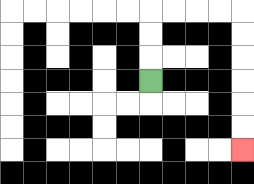{'start': '[6, 3]', 'end': '[10, 6]', 'path_directions': 'U,U,U,R,R,R,R,D,D,D,D,D,D', 'path_coordinates': '[[6, 3], [6, 2], [6, 1], [6, 0], [7, 0], [8, 0], [9, 0], [10, 0], [10, 1], [10, 2], [10, 3], [10, 4], [10, 5], [10, 6]]'}